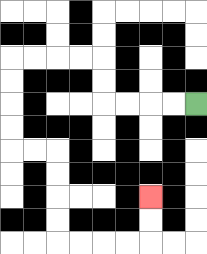{'start': '[8, 4]', 'end': '[6, 8]', 'path_directions': 'L,L,L,L,U,U,L,L,L,L,D,D,D,D,R,R,D,D,D,D,R,R,R,R,U,U', 'path_coordinates': '[[8, 4], [7, 4], [6, 4], [5, 4], [4, 4], [4, 3], [4, 2], [3, 2], [2, 2], [1, 2], [0, 2], [0, 3], [0, 4], [0, 5], [0, 6], [1, 6], [2, 6], [2, 7], [2, 8], [2, 9], [2, 10], [3, 10], [4, 10], [5, 10], [6, 10], [6, 9], [6, 8]]'}